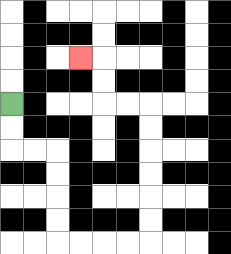{'start': '[0, 4]', 'end': '[3, 2]', 'path_directions': 'D,D,R,R,D,D,D,D,R,R,R,R,U,U,U,U,U,U,L,L,U,U,L', 'path_coordinates': '[[0, 4], [0, 5], [0, 6], [1, 6], [2, 6], [2, 7], [2, 8], [2, 9], [2, 10], [3, 10], [4, 10], [5, 10], [6, 10], [6, 9], [6, 8], [6, 7], [6, 6], [6, 5], [6, 4], [5, 4], [4, 4], [4, 3], [4, 2], [3, 2]]'}